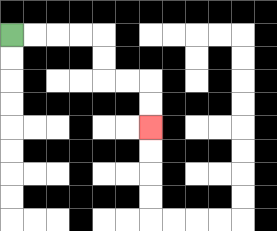{'start': '[0, 1]', 'end': '[6, 5]', 'path_directions': 'R,R,R,R,D,D,R,R,D,D', 'path_coordinates': '[[0, 1], [1, 1], [2, 1], [3, 1], [4, 1], [4, 2], [4, 3], [5, 3], [6, 3], [6, 4], [6, 5]]'}